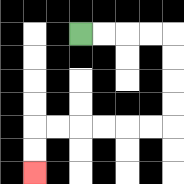{'start': '[3, 1]', 'end': '[1, 7]', 'path_directions': 'R,R,R,R,D,D,D,D,L,L,L,L,L,L,D,D', 'path_coordinates': '[[3, 1], [4, 1], [5, 1], [6, 1], [7, 1], [7, 2], [7, 3], [7, 4], [7, 5], [6, 5], [5, 5], [4, 5], [3, 5], [2, 5], [1, 5], [1, 6], [1, 7]]'}